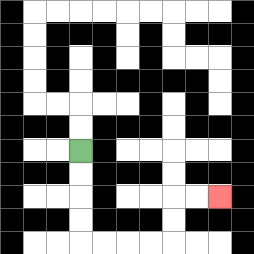{'start': '[3, 6]', 'end': '[9, 8]', 'path_directions': 'D,D,D,D,R,R,R,R,U,U,R,R', 'path_coordinates': '[[3, 6], [3, 7], [3, 8], [3, 9], [3, 10], [4, 10], [5, 10], [6, 10], [7, 10], [7, 9], [7, 8], [8, 8], [9, 8]]'}